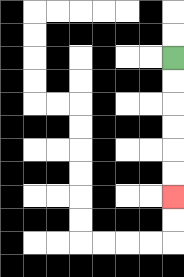{'start': '[7, 2]', 'end': '[7, 8]', 'path_directions': 'D,D,D,D,D,D', 'path_coordinates': '[[7, 2], [7, 3], [7, 4], [7, 5], [7, 6], [7, 7], [7, 8]]'}